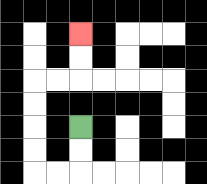{'start': '[3, 5]', 'end': '[3, 1]', 'path_directions': 'D,D,L,L,U,U,U,U,R,R,U,U', 'path_coordinates': '[[3, 5], [3, 6], [3, 7], [2, 7], [1, 7], [1, 6], [1, 5], [1, 4], [1, 3], [2, 3], [3, 3], [3, 2], [3, 1]]'}